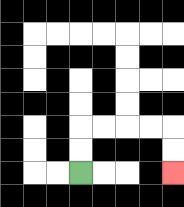{'start': '[3, 7]', 'end': '[7, 7]', 'path_directions': 'U,U,R,R,R,R,D,D', 'path_coordinates': '[[3, 7], [3, 6], [3, 5], [4, 5], [5, 5], [6, 5], [7, 5], [7, 6], [7, 7]]'}